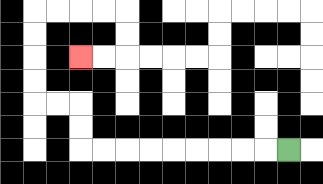{'start': '[12, 6]', 'end': '[3, 2]', 'path_directions': 'L,L,L,L,L,L,L,L,L,U,U,L,L,U,U,U,U,R,R,R,R,D,D,L,L', 'path_coordinates': '[[12, 6], [11, 6], [10, 6], [9, 6], [8, 6], [7, 6], [6, 6], [5, 6], [4, 6], [3, 6], [3, 5], [3, 4], [2, 4], [1, 4], [1, 3], [1, 2], [1, 1], [1, 0], [2, 0], [3, 0], [4, 0], [5, 0], [5, 1], [5, 2], [4, 2], [3, 2]]'}